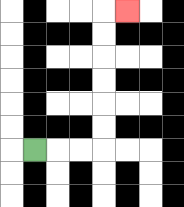{'start': '[1, 6]', 'end': '[5, 0]', 'path_directions': 'R,R,R,U,U,U,U,U,U,R', 'path_coordinates': '[[1, 6], [2, 6], [3, 6], [4, 6], [4, 5], [4, 4], [4, 3], [4, 2], [4, 1], [4, 0], [5, 0]]'}